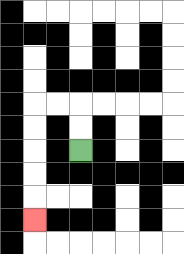{'start': '[3, 6]', 'end': '[1, 9]', 'path_directions': 'U,U,L,L,D,D,D,D,D', 'path_coordinates': '[[3, 6], [3, 5], [3, 4], [2, 4], [1, 4], [1, 5], [1, 6], [1, 7], [1, 8], [1, 9]]'}